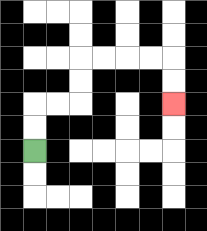{'start': '[1, 6]', 'end': '[7, 4]', 'path_directions': 'U,U,R,R,U,U,R,R,R,R,D,D', 'path_coordinates': '[[1, 6], [1, 5], [1, 4], [2, 4], [3, 4], [3, 3], [3, 2], [4, 2], [5, 2], [6, 2], [7, 2], [7, 3], [7, 4]]'}